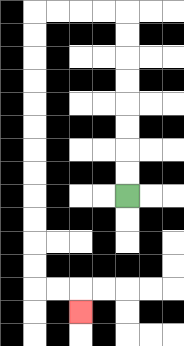{'start': '[5, 8]', 'end': '[3, 13]', 'path_directions': 'U,U,U,U,U,U,U,U,L,L,L,L,D,D,D,D,D,D,D,D,D,D,D,D,R,R,D', 'path_coordinates': '[[5, 8], [5, 7], [5, 6], [5, 5], [5, 4], [5, 3], [5, 2], [5, 1], [5, 0], [4, 0], [3, 0], [2, 0], [1, 0], [1, 1], [1, 2], [1, 3], [1, 4], [1, 5], [1, 6], [1, 7], [1, 8], [1, 9], [1, 10], [1, 11], [1, 12], [2, 12], [3, 12], [3, 13]]'}